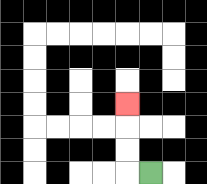{'start': '[6, 7]', 'end': '[5, 4]', 'path_directions': 'L,U,U,U', 'path_coordinates': '[[6, 7], [5, 7], [5, 6], [5, 5], [5, 4]]'}